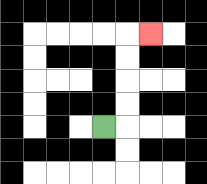{'start': '[4, 5]', 'end': '[6, 1]', 'path_directions': 'R,U,U,U,U,R', 'path_coordinates': '[[4, 5], [5, 5], [5, 4], [5, 3], [5, 2], [5, 1], [6, 1]]'}